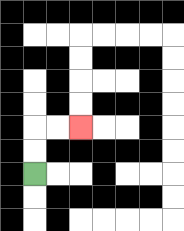{'start': '[1, 7]', 'end': '[3, 5]', 'path_directions': 'U,U,R,R', 'path_coordinates': '[[1, 7], [1, 6], [1, 5], [2, 5], [3, 5]]'}